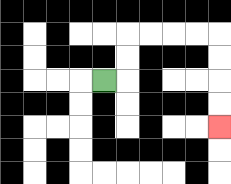{'start': '[4, 3]', 'end': '[9, 5]', 'path_directions': 'R,U,U,R,R,R,R,D,D,D,D', 'path_coordinates': '[[4, 3], [5, 3], [5, 2], [5, 1], [6, 1], [7, 1], [8, 1], [9, 1], [9, 2], [9, 3], [9, 4], [9, 5]]'}